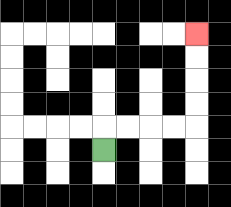{'start': '[4, 6]', 'end': '[8, 1]', 'path_directions': 'U,R,R,R,R,U,U,U,U', 'path_coordinates': '[[4, 6], [4, 5], [5, 5], [6, 5], [7, 5], [8, 5], [8, 4], [8, 3], [8, 2], [8, 1]]'}